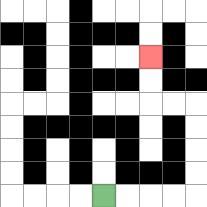{'start': '[4, 8]', 'end': '[6, 2]', 'path_directions': 'R,R,R,R,U,U,U,U,L,L,U,U', 'path_coordinates': '[[4, 8], [5, 8], [6, 8], [7, 8], [8, 8], [8, 7], [8, 6], [8, 5], [8, 4], [7, 4], [6, 4], [6, 3], [6, 2]]'}